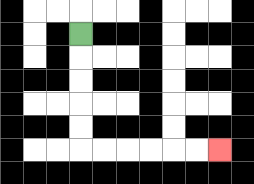{'start': '[3, 1]', 'end': '[9, 6]', 'path_directions': 'D,D,D,D,D,R,R,R,R,R,R', 'path_coordinates': '[[3, 1], [3, 2], [3, 3], [3, 4], [3, 5], [3, 6], [4, 6], [5, 6], [6, 6], [7, 6], [8, 6], [9, 6]]'}